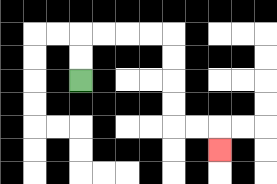{'start': '[3, 3]', 'end': '[9, 6]', 'path_directions': 'U,U,R,R,R,R,D,D,D,D,R,R,D', 'path_coordinates': '[[3, 3], [3, 2], [3, 1], [4, 1], [5, 1], [6, 1], [7, 1], [7, 2], [7, 3], [7, 4], [7, 5], [8, 5], [9, 5], [9, 6]]'}